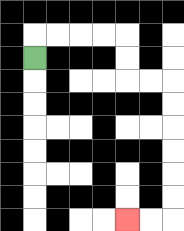{'start': '[1, 2]', 'end': '[5, 9]', 'path_directions': 'U,R,R,R,R,D,D,R,R,D,D,D,D,D,D,L,L', 'path_coordinates': '[[1, 2], [1, 1], [2, 1], [3, 1], [4, 1], [5, 1], [5, 2], [5, 3], [6, 3], [7, 3], [7, 4], [7, 5], [7, 6], [7, 7], [7, 8], [7, 9], [6, 9], [5, 9]]'}